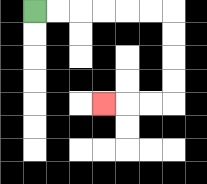{'start': '[1, 0]', 'end': '[4, 4]', 'path_directions': 'R,R,R,R,R,R,D,D,D,D,L,L,L', 'path_coordinates': '[[1, 0], [2, 0], [3, 0], [4, 0], [5, 0], [6, 0], [7, 0], [7, 1], [7, 2], [7, 3], [7, 4], [6, 4], [5, 4], [4, 4]]'}